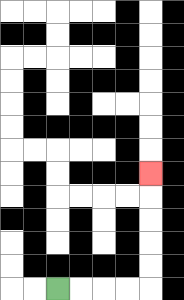{'start': '[2, 12]', 'end': '[6, 7]', 'path_directions': 'R,R,R,R,U,U,U,U,U', 'path_coordinates': '[[2, 12], [3, 12], [4, 12], [5, 12], [6, 12], [6, 11], [6, 10], [6, 9], [6, 8], [6, 7]]'}